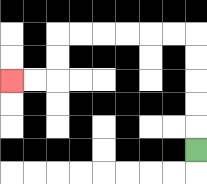{'start': '[8, 6]', 'end': '[0, 3]', 'path_directions': 'U,U,U,U,U,L,L,L,L,L,L,D,D,L,L', 'path_coordinates': '[[8, 6], [8, 5], [8, 4], [8, 3], [8, 2], [8, 1], [7, 1], [6, 1], [5, 1], [4, 1], [3, 1], [2, 1], [2, 2], [2, 3], [1, 3], [0, 3]]'}